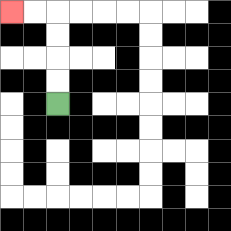{'start': '[2, 4]', 'end': '[0, 0]', 'path_directions': 'U,U,U,U,L,L', 'path_coordinates': '[[2, 4], [2, 3], [2, 2], [2, 1], [2, 0], [1, 0], [0, 0]]'}